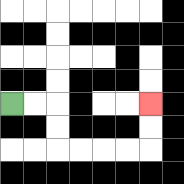{'start': '[0, 4]', 'end': '[6, 4]', 'path_directions': 'R,R,D,D,R,R,R,R,U,U', 'path_coordinates': '[[0, 4], [1, 4], [2, 4], [2, 5], [2, 6], [3, 6], [4, 6], [5, 6], [6, 6], [6, 5], [6, 4]]'}